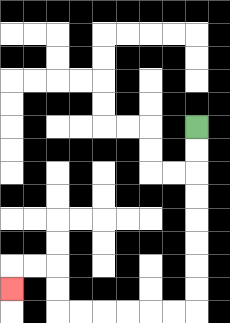{'start': '[8, 5]', 'end': '[0, 12]', 'path_directions': 'D,D,D,D,D,D,D,D,L,L,L,L,L,L,U,U,L,L,D', 'path_coordinates': '[[8, 5], [8, 6], [8, 7], [8, 8], [8, 9], [8, 10], [8, 11], [8, 12], [8, 13], [7, 13], [6, 13], [5, 13], [4, 13], [3, 13], [2, 13], [2, 12], [2, 11], [1, 11], [0, 11], [0, 12]]'}